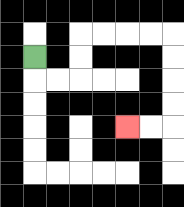{'start': '[1, 2]', 'end': '[5, 5]', 'path_directions': 'D,R,R,U,U,R,R,R,R,D,D,D,D,L,L', 'path_coordinates': '[[1, 2], [1, 3], [2, 3], [3, 3], [3, 2], [3, 1], [4, 1], [5, 1], [6, 1], [7, 1], [7, 2], [7, 3], [7, 4], [7, 5], [6, 5], [5, 5]]'}